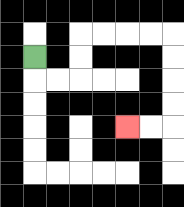{'start': '[1, 2]', 'end': '[5, 5]', 'path_directions': 'D,R,R,U,U,R,R,R,R,D,D,D,D,L,L', 'path_coordinates': '[[1, 2], [1, 3], [2, 3], [3, 3], [3, 2], [3, 1], [4, 1], [5, 1], [6, 1], [7, 1], [7, 2], [7, 3], [7, 4], [7, 5], [6, 5], [5, 5]]'}